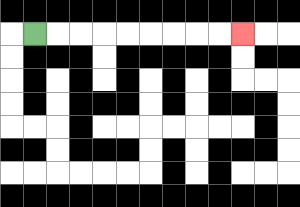{'start': '[1, 1]', 'end': '[10, 1]', 'path_directions': 'R,R,R,R,R,R,R,R,R', 'path_coordinates': '[[1, 1], [2, 1], [3, 1], [4, 1], [5, 1], [6, 1], [7, 1], [8, 1], [9, 1], [10, 1]]'}